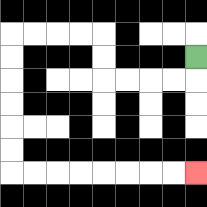{'start': '[8, 2]', 'end': '[8, 7]', 'path_directions': 'D,L,L,L,L,U,U,L,L,L,L,D,D,D,D,D,D,R,R,R,R,R,R,R,R', 'path_coordinates': '[[8, 2], [8, 3], [7, 3], [6, 3], [5, 3], [4, 3], [4, 2], [4, 1], [3, 1], [2, 1], [1, 1], [0, 1], [0, 2], [0, 3], [0, 4], [0, 5], [0, 6], [0, 7], [1, 7], [2, 7], [3, 7], [4, 7], [5, 7], [6, 7], [7, 7], [8, 7]]'}